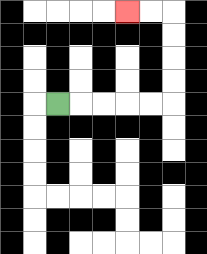{'start': '[2, 4]', 'end': '[5, 0]', 'path_directions': 'R,R,R,R,R,U,U,U,U,L,L', 'path_coordinates': '[[2, 4], [3, 4], [4, 4], [5, 4], [6, 4], [7, 4], [7, 3], [7, 2], [7, 1], [7, 0], [6, 0], [5, 0]]'}